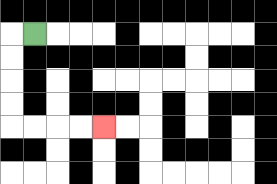{'start': '[1, 1]', 'end': '[4, 5]', 'path_directions': 'L,D,D,D,D,R,R,R,R', 'path_coordinates': '[[1, 1], [0, 1], [0, 2], [0, 3], [0, 4], [0, 5], [1, 5], [2, 5], [3, 5], [4, 5]]'}